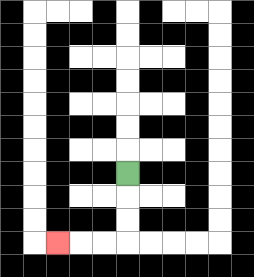{'start': '[5, 7]', 'end': '[2, 10]', 'path_directions': 'D,D,D,L,L,L', 'path_coordinates': '[[5, 7], [5, 8], [5, 9], [5, 10], [4, 10], [3, 10], [2, 10]]'}